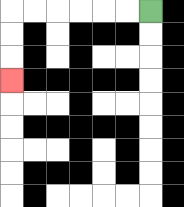{'start': '[6, 0]', 'end': '[0, 3]', 'path_directions': 'L,L,L,L,L,L,D,D,D', 'path_coordinates': '[[6, 0], [5, 0], [4, 0], [3, 0], [2, 0], [1, 0], [0, 0], [0, 1], [0, 2], [0, 3]]'}